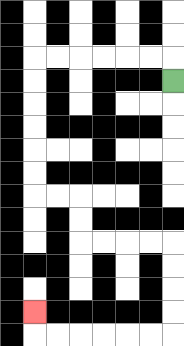{'start': '[7, 3]', 'end': '[1, 13]', 'path_directions': 'U,L,L,L,L,L,L,D,D,D,D,D,D,R,R,D,D,R,R,R,R,D,D,D,D,L,L,L,L,L,L,U', 'path_coordinates': '[[7, 3], [7, 2], [6, 2], [5, 2], [4, 2], [3, 2], [2, 2], [1, 2], [1, 3], [1, 4], [1, 5], [1, 6], [1, 7], [1, 8], [2, 8], [3, 8], [3, 9], [3, 10], [4, 10], [5, 10], [6, 10], [7, 10], [7, 11], [7, 12], [7, 13], [7, 14], [6, 14], [5, 14], [4, 14], [3, 14], [2, 14], [1, 14], [1, 13]]'}